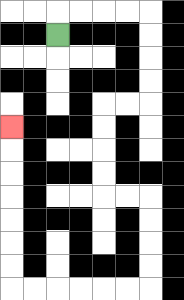{'start': '[2, 1]', 'end': '[0, 5]', 'path_directions': 'U,R,R,R,R,D,D,D,D,L,L,D,D,D,D,R,R,D,D,D,D,L,L,L,L,L,L,U,U,U,U,U,U,U', 'path_coordinates': '[[2, 1], [2, 0], [3, 0], [4, 0], [5, 0], [6, 0], [6, 1], [6, 2], [6, 3], [6, 4], [5, 4], [4, 4], [4, 5], [4, 6], [4, 7], [4, 8], [5, 8], [6, 8], [6, 9], [6, 10], [6, 11], [6, 12], [5, 12], [4, 12], [3, 12], [2, 12], [1, 12], [0, 12], [0, 11], [0, 10], [0, 9], [0, 8], [0, 7], [0, 6], [0, 5]]'}